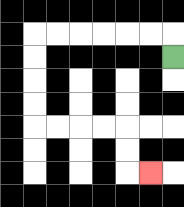{'start': '[7, 2]', 'end': '[6, 7]', 'path_directions': 'U,L,L,L,L,L,L,D,D,D,D,R,R,R,R,D,D,R', 'path_coordinates': '[[7, 2], [7, 1], [6, 1], [5, 1], [4, 1], [3, 1], [2, 1], [1, 1], [1, 2], [1, 3], [1, 4], [1, 5], [2, 5], [3, 5], [4, 5], [5, 5], [5, 6], [5, 7], [6, 7]]'}